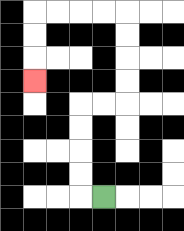{'start': '[4, 8]', 'end': '[1, 3]', 'path_directions': 'L,U,U,U,U,R,R,U,U,U,U,L,L,L,L,D,D,D', 'path_coordinates': '[[4, 8], [3, 8], [3, 7], [3, 6], [3, 5], [3, 4], [4, 4], [5, 4], [5, 3], [5, 2], [5, 1], [5, 0], [4, 0], [3, 0], [2, 0], [1, 0], [1, 1], [1, 2], [1, 3]]'}